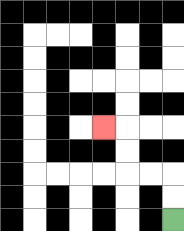{'start': '[7, 9]', 'end': '[4, 5]', 'path_directions': 'U,U,L,L,U,U,L', 'path_coordinates': '[[7, 9], [7, 8], [7, 7], [6, 7], [5, 7], [5, 6], [5, 5], [4, 5]]'}